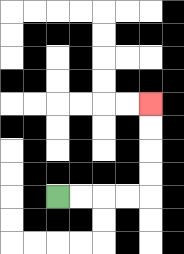{'start': '[2, 8]', 'end': '[6, 4]', 'path_directions': 'R,R,R,R,U,U,U,U', 'path_coordinates': '[[2, 8], [3, 8], [4, 8], [5, 8], [6, 8], [6, 7], [6, 6], [6, 5], [6, 4]]'}